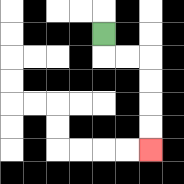{'start': '[4, 1]', 'end': '[6, 6]', 'path_directions': 'D,R,R,D,D,D,D', 'path_coordinates': '[[4, 1], [4, 2], [5, 2], [6, 2], [6, 3], [6, 4], [6, 5], [6, 6]]'}